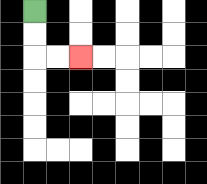{'start': '[1, 0]', 'end': '[3, 2]', 'path_directions': 'D,D,R,R', 'path_coordinates': '[[1, 0], [1, 1], [1, 2], [2, 2], [3, 2]]'}